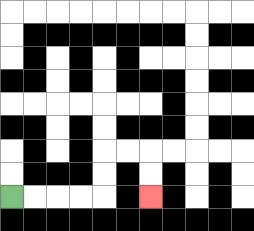{'start': '[0, 8]', 'end': '[6, 8]', 'path_directions': 'R,R,R,R,U,U,R,R,D,D', 'path_coordinates': '[[0, 8], [1, 8], [2, 8], [3, 8], [4, 8], [4, 7], [4, 6], [5, 6], [6, 6], [6, 7], [6, 8]]'}